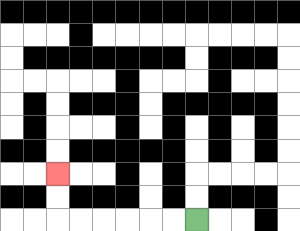{'start': '[8, 9]', 'end': '[2, 7]', 'path_directions': 'L,L,L,L,L,L,U,U', 'path_coordinates': '[[8, 9], [7, 9], [6, 9], [5, 9], [4, 9], [3, 9], [2, 9], [2, 8], [2, 7]]'}